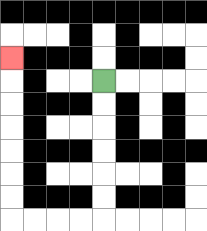{'start': '[4, 3]', 'end': '[0, 2]', 'path_directions': 'D,D,D,D,D,D,L,L,L,L,U,U,U,U,U,U,U', 'path_coordinates': '[[4, 3], [4, 4], [4, 5], [4, 6], [4, 7], [4, 8], [4, 9], [3, 9], [2, 9], [1, 9], [0, 9], [0, 8], [0, 7], [0, 6], [0, 5], [0, 4], [0, 3], [0, 2]]'}